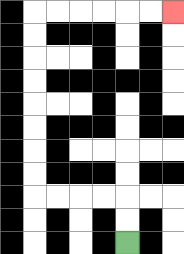{'start': '[5, 10]', 'end': '[7, 0]', 'path_directions': 'U,U,L,L,L,L,U,U,U,U,U,U,U,U,R,R,R,R,R,R', 'path_coordinates': '[[5, 10], [5, 9], [5, 8], [4, 8], [3, 8], [2, 8], [1, 8], [1, 7], [1, 6], [1, 5], [1, 4], [1, 3], [1, 2], [1, 1], [1, 0], [2, 0], [3, 0], [4, 0], [5, 0], [6, 0], [7, 0]]'}